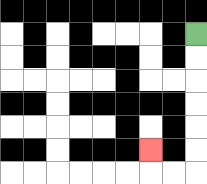{'start': '[8, 1]', 'end': '[6, 6]', 'path_directions': 'D,D,D,D,D,D,L,L,U', 'path_coordinates': '[[8, 1], [8, 2], [8, 3], [8, 4], [8, 5], [8, 6], [8, 7], [7, 7], [6, 7], [6, 6]]'}